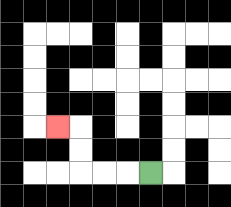{'start': '[6, 7]', 'end': '[2, 5]', 'path_directions': 'L,L,L,U,U,L', 'path_coordinates': '[[6, 7], [5, 7], [4, 7], [3, 7], [3, 6], [3, 5], [2, 5]]'}